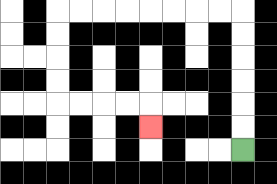{'start': '[10, 6]', 'end': '[6, 5]', 'path_directions': 'U,U,U,U,U,U,L,L,L,L,L,L,L,L,D,D,D,D,R,R,R,R,D', 'path_coordinates': '[[10, 6], [10, 5], [10, 4], [10, 3], [10, 2], [10, 1], [10, 0], [9, 0], [8, 0], [7, 0], [6, 0], [5, 0], [4, 0], [3, 0], [2, 0], [2, 1], [2, 2], [2, 3], [2, 4], [3, 4], [4, 4], [5, 4], [6, 4], [6, 5]]'}